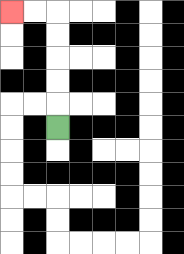{'start': '[2, 5]', 'end': '[0, 0]', 'path_directions': 'U,U,U,U,U,L,L', 'path_coordinates': '[[2, 5], [2, 4], [2, 3], [2, 2], [2, 1], [2, 0], [1, 0], [0, 0]]'}